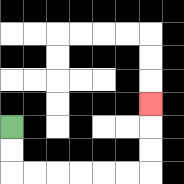{'start': '[0, 5]', 'end': '[6, 4]', 'path_directions': 'D,D,R,R,R,R,R,R,U,U,U', 'path_coordinates': '[[0, 5], [0, 6], [0, 7], [1, 7], [2, 7], [3, 7], [4, 7], [5, 7], [6, 7], [6, 6], [6, 5], [6, 4]]'}